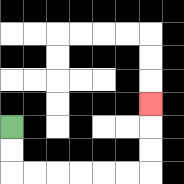{'start': '[0, 5]', 'end': '[6, 4]', 'path_directions': 'D,D,R,R,R,R,R,R,U,U,U', 'path_coordinates': '[[0, 5], [0, 6], [0, 7], [1, 7], [2, 7], [3, 7], [4, 7], [5, 7], [6, 7], [6, 6], [6, 5], [6, 4]]'}